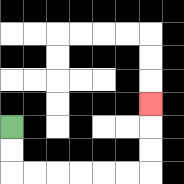{'start': '[0, 5]', 'end': '[6, 4]', 'path_directions': 'D,D,R,R,R,R,R,R,U,U,U', 'path_coordinates': '[[0, 5], [0, 6], [0, 7], [1, 7], [2, 7], [3, 7], [4, 7], [5, 7], [6, 7], [6, 6], [6, 5], [6, 4]]'}